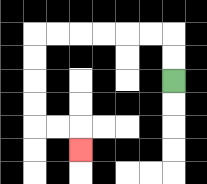{'start': '[7, 3]', 'end': '[3, 6]', 'path_directions': 'U,U,L,L,L,L,L,L,D,D,D,D,R,R,D', 'path_coordinates': '[[7, 3], [7, 2], [7, 1], [6, 1], [5, 1], [4, 1], [3, 1], [2, 1], [1, 1], [1, 2], [1, 3], [1, 4], [1, 5], [2, 5], [3, 5], [3, 6]]'}